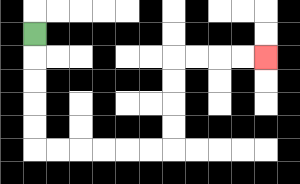{'start': '[1, 1]', 'end': '[11, 2]', 'path_directions': 'D,D,D,D,D,R,R,R,R,R,R,U,U,U,U,R,R,R,R', 'path_coordinates': '[[1, 1], [1, 2], [1, 3], [1, 4], [1, 5], [1, 6], [2, 6], [3, 6], [4, 6], [5, 6], [6, 6], [7, 6], [7, 5], [7, 4], [7, 3], [7, 2], [8, 2], [9, 2], [10, 2], [11, 2]]'}